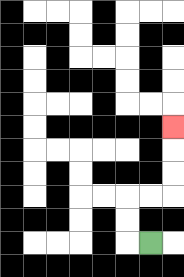{'start': '[6, 10]', 'end': '[7, 5]', 'path_directions': 'L,U,U,R,R,U,U,U', 'path_coordinates': '[[6, 10], [5, 10], [5, 9], [5, 8], [6, 8], [7, 8], [7, 7], [7, 6], [7, 5]]'}